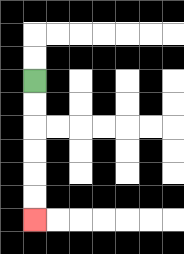{'start': '[1, 3]', 'end': '[1, 9]', 'path_directions': 'D,D,D,D,D,D', 'path_coordinates': '[[1, 3], [1, 4], [1, 5], [1, 6], [1, 7], [1, 8], [1, 9]]'}